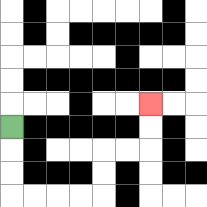{'start': '[0, 5]', 'end': '[6, 4]', 'path_directions': 'D,D,D,R,R,R,R,U,U,R,R,U,U', 'path_coordinates': '[[0, 5], [0, 6], [0, 7], [0, 8], [1, 8], [2, 8], [3, 8], [4, 8], [4, 7], [4, 6], [5, 6], [6, 6], [6, 5], [6, 4]]'}